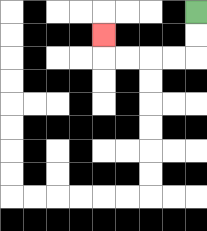{'start': '[8, 0]', 'end': '[4, 1]', 'path_directions': 'D,D,L,L,L,L,U', 'path_coordinates': '[[8, 0], [8, 1], [8, 2], [7, 2], [6, 2], [5, 2], [4, 2], [4, 1]]'}